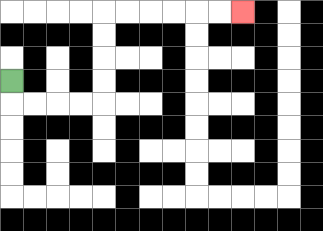{'start': '[0, 3]', 'end': '[10, 0]', 'path_directions': 'D,R,R,R,R,U,U,U,U,R,R,R,R,R,R', 'path_coordinates': '[[0, 3], [0, 4], [1, 4], [2, 4], [3, 4], [4, 4], [4, 3], [4, 2], [4, 1], [4, 0], [5, 0], [6, 0], [7, 0], [8, 0], [9, 0], [10, 0]]'}